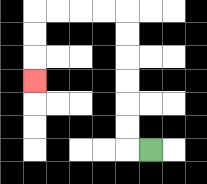{'start': '[6, 6]', 'end': '[1, 3]', 'path_directions': 'L,U,U,U,U,U,U,L,L,L,L,D,D,D', 'path_coordinates': '[[6, 6], [5, 6], [5, 5], [5, 4], [5, 3], [5, 2], [5, 1], [5, 0], [4, 0], [3, 0], [2, 0], [1, 0], [1, 1], [1, 2], [1, 3]]'}